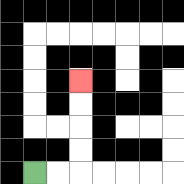{'start': '[1, 7]', 'end': '[3, 3]', 'path_directions': 'R,R,U,U,U,U', 'path_coordinates': '[[1, 7], [2, 7], [3, 7], [3, 6], [3, 5], [3, 4], [3, 3]]'}